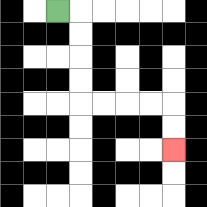{'start': '[2, 0]', 'end': '[7, 6]', 'path_directions': 'R,D,D,D,D,R,R,R,R,D,D', 'path_coordinates': '[[2, 0], [3, 0], [3, 1], [3, 2], [3, 3], [3, 4], [4, 4], [5, 4], [6, 4], [7, 4], [7, 5], [7, 6]]'}